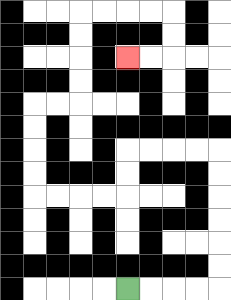{'start': '[5, 12]', 'end': '[5, 2]', 'path_directions': 'R,R,R,R,U,U,U,U,U,U,L,L,L,L,D,D,L,L,L,L,U,U,U,U,R,R,U,U,U,U,R,R,R,R,D,D,L,L', 'path_coordinates': '[[5, 12], [6, 12], [7, 12], [8, 12], [9, 12], [9, 11], [9, 10], [9, 9], [9, 8], [9, 7], [9, 6], [8, 6], [7, 6], [6, 6], [5, 6], [5, 7], [5, 8], [4, 8], [3, 8], [2, 8], [1, 8], [1, 7], [1, 6], [1, 5], [1, 4], [2, 4], [3, 4], [3, 3], [3, 2], [3, 1], [3, 0], [4, 0], [5, 0], [6, 0], [7, 0], [7, 1], [7, 2], [6, 2], [5, 2]]'}